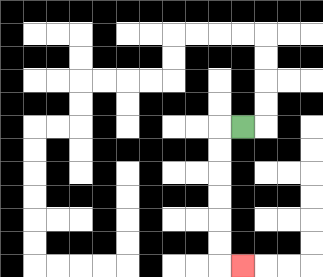{'start': '[10, 5]', 'end': '[10, 11]', 'path_directions': 'L,D,D,D,D,D,D,R', 'path_coordinates': '[[10, 5], [9, 5], [9, 6], [9, 7], [9, 8], [9, 9], [9, 10], [9, 11], [10, 11]]'}